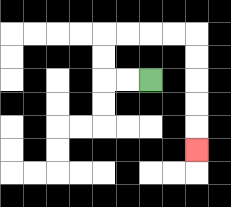{'start': '[6, 3]', 'end': '[8, 6]', 'path_directions': 'L,L,U,U,R,R,R,R,D,D,D,D,D', 'path_coordinates': '[[6, 3], [5, 3], [4, 3], [4, 2], [4, 1], [5, 1], [6, 1], [7, 1], [8, 1], [8, 2], [8, 3], [8, 4], [8, 5], [8, 6]]'}